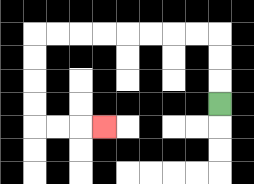{'start': '[9, 4]', 'end': '[4, 5]', 'path_directions': 'U,U,U,L,L,L,L,L,L,L,L,D,D,D,D,R,R,R', 'path_coordinates': '[[9, 4], [9, 3], [9, 2], [9, 1], [8, 1], [7, 1], [6, 1], [5, 1], [4, 1], [3, 1], [2, 1], [1, 1], [1, 2], [1, 3], [1, 4], [1, 5], [2, 5], [3, 5], [4, 5]]'}